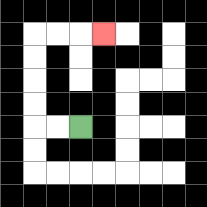{'start': '[3, 5]', 'end': '[4, 1]', 'path_directions': 'L,L,U,U,U,U,R,R,R', 'path_coordinates': '[[3, 5], [2, 5], [1, 5], [1, 4], [1, 3], [1, 2], [1, 1], [2, 1], [3, 1], [4, 1]]'}